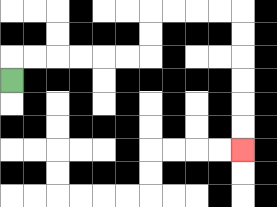{'start': '[0, 3]', 'end': '[10, 6]', 'path_directions': 'U,R,R,R,R,R,R,U,U,R,R,R,R,D,D,D,D,D,D', 'path_coordinates': '[[0, 3], [0, 2], [1, 2], [2, 2], [3, 2], [4, 2], [5, 2], [6, 2], [6, 1], [6, 0], [7, 0], [8, 0], [9, 0], [10, 0], [10, 1], [10, 2], [10, 3], [10, 4], [10, 5], [10, 6]]'}